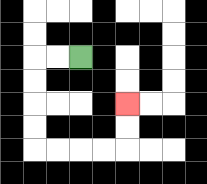{'start': '[3, 2]', 'end': '[5, 4]', 'path_directions': 'L,L,D,D,D,D,R,R,R,R,U,U', 'path_coordinates': '[[3, 2], [2, 2], [1, 2], [1, 3], [1, 4], [1, 5], [1, 6], [2, 6], [3, 6], [4, 6], [5, 6], [5, 5], [5, 4]]'}